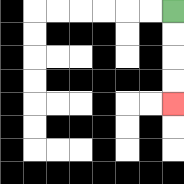{'start': '[7, 0]', 'end': '[7, 4]', 'path_directions': 'D,D,D,D', 'path_coordinates': '[[7, 0], [7, 1], [7, 2], [7, 3], [7, 4]]'}